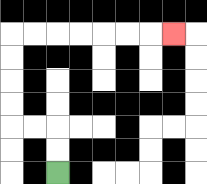{'start': '[2, 7]', 'end': '[7, 1]', 'path_directions': 'U,U,L,L,U,U,U,U,R,R,R,R,R,R,R', 'path_coordinates': '[[2, 7], [2, 6], [2, 5], [1, 5], [0, 5], [0, 4], [0, 3], [0, 2], [0, 1], [1, 1], [2, 1], [3, 1], [4, 1], [5, 1], [6, 1], [7, 1]]'}